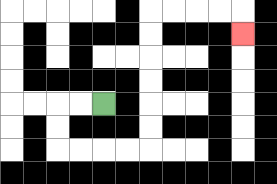{'start': '[4, 4]', 'end': '[10, 1]', 'path_directions': 'L,L,D,D,R,R,R,R,U,U,U,U,U,U,R,R,R,R,D', 'path_coordinates': '[[4, 4], [3, 4], [2, 4], [2, 5], [2, 6], [3, 6], [4, 6], [5, 6], [6, 6], [6, 5], [6, 4], [6, 3], [6, 2], [6, 1], [6, 0], [7, 0], [8, 0], [9, 0], [10, 0], [10, 1]]'}